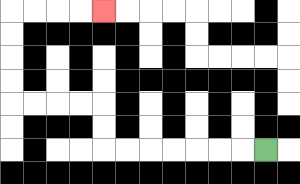{'start': '[11, 6]', 'end': '[4, 0]', 'path_directions': 'L,L,L,L,L,L,L,U,U,L,L,L,L,U,U,U,U,R,R,R,R', 'path_coordinates': '[[11, 6], [10, 6], [9, 6], [8, 6], [7, 6], [6, 6], [5, 6], [4, 6], [4, 5], [4, 4], [3, 4], [2, 4], [1, 4], [0, 4], [0, 3], [0, 2], [0, 1], [0, 0], [1, 0], [2, 0], [3, 0], [4, 0]]'}